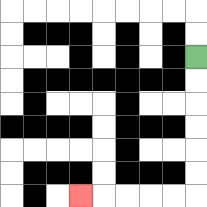{'start': '[8, 2]', 'end': '[3, 8]', 'path_directions': 'D,D,D,D,D,D,L,L,L,L,L', 'path_coordinates': '[[8, 2], [8, 3], [8, 4], [8, 5], [8, 6], [8, 7], [8, 8], [7, 8], [6, 8], [5, 8], [4, 8], [3, 8]]'}